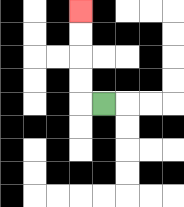{'start': '[4, 4]', 'end': '[3, 0]', 'path_directions': 'L,U,U,U,U', 'path_coordinates': '[[4, 4], [3, 4], [3, 3], [3, 2], [3, 1], [3, 0]]'}